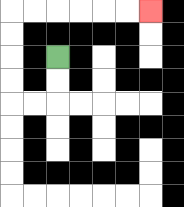{'start': '[2, 2]', 'end': '[6, 0]', 'path_directions': 'D,D,L,L,U,U,U,U,R,R,R,R,R,R', 'path_coordinates': '[[2, 2], [2, 3], [2, 4], [1, 4], [0, 4], [0, 3], [0, 2], [0, 1], [0, 0], [1, 0], [2, 0], [3, 0], [4, 0], [5, 0], [6, 0]]'}